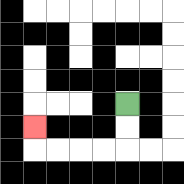{'start': '[5, 4]', 'end': '[1, 5]', 'path_directions': 'D,D,L,L,L,L,U', 'path_coordinates': '[[5, 4], [5, 5], [5, 6], [4, 6], [3, 6], [2, 6], [1, 6], [1, 5]]'}